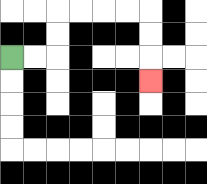{'start': '[0, 2]', 'end': '[6, 3]', 'path_directions': 'R,R,U,U,R,R,R,R,D,D,D', 'path_coordinates': '[[0, 2], [1, 2], [2, 2], [2, 1], [2, 0], [3, 0], [4, 0], [5, 0], [6, 0], [6, 1], [6, 2], [6, 3]]'}